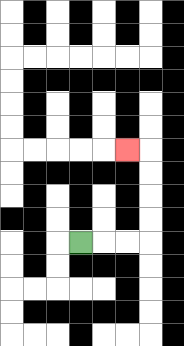{'start': '[3, 10]', 'end': '[5, 6]', 'path_directions': 'R,R,R,U,U,U,U,L', 'path_coordinates': '[[3, 10], [4, 10], [5, 10], [6, 10], [6, 9], [6, 8], [6, 7], [6, 6], [5, 6]]'}